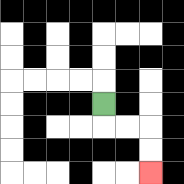{'start': '[4, 4]', 'end': '[6, 7]', 'path_directions': 'D,R,R,D,D', 'path_coordinates': '[[4, 4], [4, 5], [5, 5], [6, 5], [6, 6], [6, 7]]'}